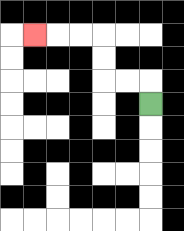{'start': '[6, 4]', 'end': '[1, 1]', 'path_directions': 'U,L,L,U,U,L,L,L', 'path_coordinates': '[[6, 4], [6, 3], [5, 3], [4, 3], [4, 2], [4, 1], [3, 1], [2, 1], [1, 1]]'}